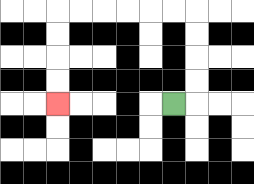{'start': '[7, 4]', 'end': '[2, 4]', 'path_directions': 'R,U,U,U,U,L,L,L,L,L,L,D,D,D,D', 'path_coordinates': '[[7, 4], [8, 4], [8, 3], [8, 2], [8, 1], [8, 0], [7, 0], [6, 0], [5, 0], [4, 0], [3, 0], [2, 0], [2, 1], [2, 2], [2, 3], [2, 4]]'}